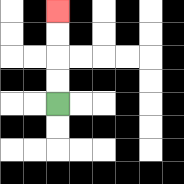{'start': '[2, 4]', 'end': '[2, 0]', 'path_directions': 'U,U,U,U', 'path_coordinates': '[[2, 4], [2, 3], [2, 2], [2, 1], [2, 0]]'}